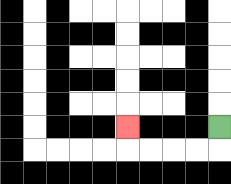{'start': '[9, 5]', 'end': '[5, 5]', 'path_directions': 'D,L,L,L,L,U', 'path_coordinates': '[[9, 5], [9, 6], [8, 6], [7, 6], [6, 6], [5, 6], [5, 5]]'}